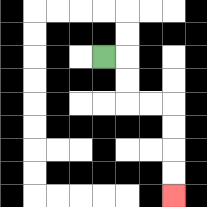{'start': '[4, 2]', 'end': '[7, 8]', 'path_directions': 'R,D,D,R,R,D,D,D,D', 'path_coordinates': '[[4, 2], [5, 2], [5, 3], [5, 4], [6, 4], [7, 4], [7, 5], [7, 6], [7, 7], [7, 8]]'}